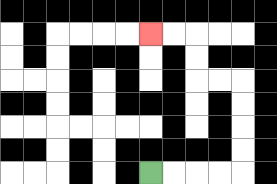{'start': '[6, 7]', 'end': '[6, 1]', 'path_directions': 'R,R,R,R,U,U,U,U,L,L,U,U,L,L', 'path_coordinates': '[[6, 7], [7, 7], [8, 7], [9, 7], [10, 7], [10, 6], [10, 5], [10, 4], [10, 3], [9, 3], [8, 3], [8, 2], [8, 1], [7, 1], [6, 1]]'}